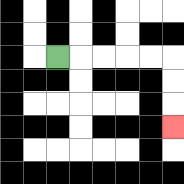{'start': '[2, 2]', 'end': '[7, 5]', 'path_directions': 'R,R,R,R,R,D,D,D', 'path_coordinates': '[[2, 2], [3, 2], [4, 2], [5, 2], [6, 2], [7, 2], [7, 3], [7, 4], [7, 5]]'}